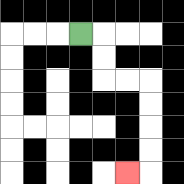{'start': '[3, 1]', 'end': '[5, 7]', 'path_directions': 'R,D,D,R,R,D,D,D,D,L', 'path_coordinates': '[[3, 1], [4, 1], [4, 2], [4, 3], [5, 3], [6, 3], [6, 4], [6, 5], [6, 6], [6, 7], [5, 7]]'}